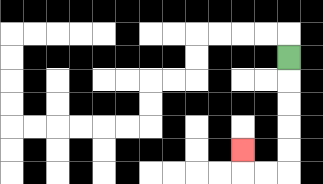{'start': '[12, 2]', 'end': '[10, 6]', 'path_directions': 'D,D,D,D,D,L,L,U', 'path_coordinates': '[[12, 2], [12, 3], [12, 4], [12, 5], [12, 6], [12, 7], [11, 7], [10, 7], [10, 6]]'}